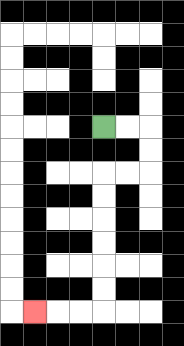{'start': '[4, 5]', 'end': '[1, 13]', 'path_directions': 'R,R,D,D,L,L,D,D,D,D,D,D,L,L,L', 'path_coordinates': '[[4, 5], [5, 5], [6, 5], [6, 6], [6, 7], [5, 7], [4, 7], [4, 8], [4, 9], [4, 10], [4, 11], [4, 12], [4, 13], [3, 13], [2, 13], [1, 13]]'}